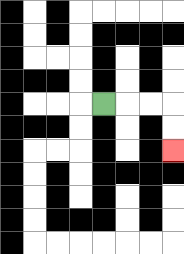{'start': '[4, 4]', 'end': '[7, 6]', 'path_directions': 'R,R,R,D,D', 'path_coordinates': '[[4, 4], [5, 4], [6, 4], [7, 4], [7, 5], [7, 6]]'}